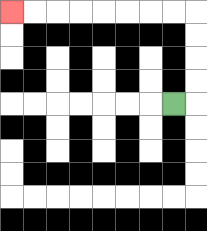{'start': '[7, 4]', 'end': '[0, 0]', 'path_directions': 'R,U,U,U,U,L,L,L,L,L,L,L,L', 'path_coordinates': '[[7, 4], [8, 4], [8, 3], [8, 2], [8, 1], [8, 0], [7, 0], [6, 0], [5, 0], [4, 0], [3, 0], [2, 0], [1, 0], [0, 0]]'}